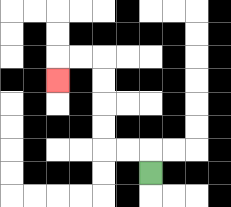{'start': '[6, 7]', 'end': '[2, 3]', 'path_directions': 'U,L,L,U,U,U,U,L,L,D', 'path_coordinates': '[[6, 7], [6, 6], [5, 6], [4, 6], [4, 5], [4, 4], [4, 3], [4, 2], [3, 2], [2, 2], [2, 3]]'}